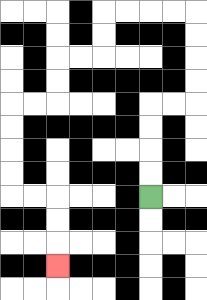{'start': '[6, 8]', 'end': '[2, 11]', 'path_directions': 'U,U,U,U,R,R,U,U,U,U,L,L,L,L,D,D,L,L,D,D,L,L,D,D,D,D,R,R,D,D,D', 'path_coordinates': '[[6, 8], [6, 7], [6, 6], [6, 5], [6, 4], [7, 4], [8, 4], [8, 3], [8, 2], [8, 1], [8, 0], [7, 0], [6, 0], [5, 0], [4, 0], [4, 1], [4, 2], [3, 2], [2, 2], [2, 3], [2, 4], [1, 4], [0, 4], [0, 5], [0, 6], [0, 7], [0, 8], [1, 8], [2, 8], [2, 9], [2, 10], [2, 11]]'}